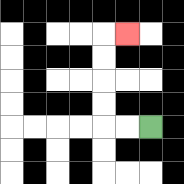{'start': '[6, 5]', 'end': '[5, 1]', 'path_directions': 'L,L,U,U,U,U,R', 'path_coordinates': '[[6, 5], [5, 5], [4, 5], [4, 4], [4, 3], [4, 2], [4, 1], [5, 1]]'}